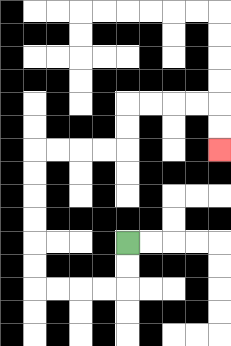{'start': '[5, 10]', 'end': '[9, 6]', 'path_directions': 'D,D,L,L,L,L,U,U,U,U,U,U,R,R,R,R,U,U,R,R,R,R,D,D', 'path_coordinates': '[[5, 10], [5, 11], [5, 12], [4, 12], [3, 12], [2, 12], [1, 12], [1, 11], [1, 10], [1, 9], [1, 8], [1, 7], [1, 6], [2, 6], [3, 6], [4, 6], [5, 6], [5, 5], [5, 4], [6, 4], [7, 4], [8, 4], [9, 4], [9, 5], [9, 6]]'}